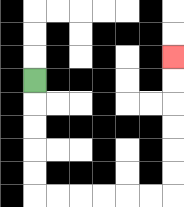{'start': '[1, 3]', 'end': '[7, 2]', 'path_directions': 'D,D,D,D,D,R,R,R,R,R,R,U,U,U,U,U,U', 'path_coordinates': '[[1, 3], [1, 4], [1, 5], [1, 6], [1, 7], [1, 8], [2, 8], [3, 8], [4, 8], [5, 8], [6, 8], [7, 8], [7, 7], [7, 6], [7, 5], [7, 4], [7, 3], [7, 2]]'}